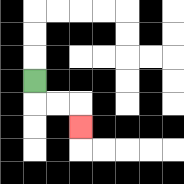{'start': '[1, 3]', 'end': '[3, 5]', 'path_directions': 'D,R,R,D', 'path_coordinates': '[[1, 3], [1, 4], [2, 4], [3, 4], [3, 5]]'}